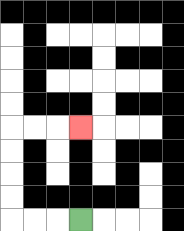{'start': '[3, 9]', 'end': '[3, 5]', 'path_directions': 'L,L,L,U,U,U,U,R,R,R', 'path_coordinates': '[[3, 9], [2, 9], [1, 9], [0, 9], [0, 8], [0, 7], [0, 6], [0, 5], [1, 5], [2, 5], [3, 5]]'}